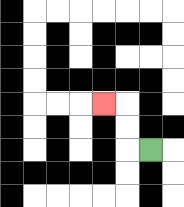{'start': '[6, 6]', 'end': '[4, 4]', 'path_directions': 'L,U,U,L', 'path_coordinates': '[[6, 6], [5, 6], [5, 5], [5, 4], [4, 4]]'}